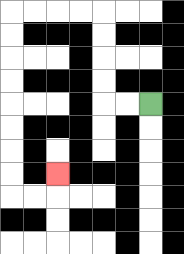{'start': '[6, 4]', 'end': '[2, 7]', 'path_directions': 'L,L,U,U,U,U,L,L,L,L,D,D,D,D,D,D,D,D,R,R,U', 'path_coordinates': '[[6, 4], [5, 4], [4, 4], [4, 3], [4, 2], [4, 1], [4, 0], [3, 0], [2, 0], [1, 0], [0, 0], [0, 1], [0, 2], [0, 3], [0, 4], [0, 5], [0, 6], [0, 7], [0, 8], [1, 8], [2, 8], [2, 7]]'}